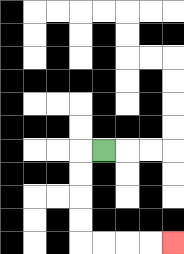{'start': '[4, 6]', 'end': '[7, 10]', 'path_directions': 'L,D,D,D,D,R,R,R,R', 'path_coordinates': '[[4, 6], [3, 6], [3, 7], [3, 8], [3, 9], [3, 10], [4, 10], [5, 10], [6, 10], [7, 10]]'}